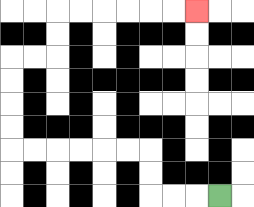{'start': '[9, 8]', 'end': '[8, 0]', 'path_directions': 'L,L,L,U,U,L,L,L,L,L,L,U,U,U,U,R,R,U,U,R,R,R,R,R,R', 'path_coordinates': '[[9, 8], [8, 8], [7, 8], [6, 8], [6, 7], [6, 6], [5, 6], [4, 6], [3, 6], [2, 6], [1, 6], [0, 6], [0, 5], [0, 4], [0, 3], [0, 2], [1, 2], [2, 2], [2, 1], [2, 0], [3, 0], [4, 0], [5, 0], [6, 0], [7, 0], [8, 0]]'}